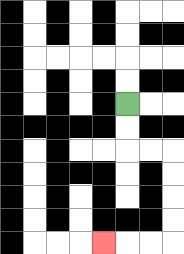{'start': '[5, 4]', 'end': '[4, 10]', 'path_directions': 'D,D,R,R,D,D,D,D,L,L,L', 'path_coordinates': '[[5, 4], [5, 5], [5, 6], [6, 6], [7, 6], [7, 7], [7, 8], [7, 9], [7, 10], [6, 10], [5, 10], [4, 10]]'}